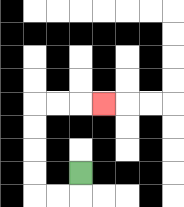{'start': '[3, 7]', 'end': '[4, 4]', 'path_directions': 'D,L,L,U,U,U,U,R,R,R', 'path_coordinates': '[[3, 7], [3, 8], [2, 8], [1, 8], [1, 7], [1, 6], [1, 5], [1, 4], [2, 4], [3, 4], [4, 4]]'}